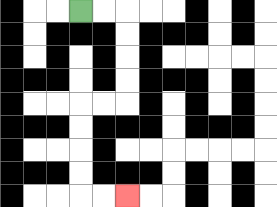{'start': '[3, 0]', 'end': '[5, 8]', 'path_directions': 'R,R,D,D,D,D,L,L,D,D,D,D,R,R', 'path_coordinates': '[[3, 0], [4, 0], [5, 0], [5, 1], [5, 2], [5, 3], [5, 4], [4, 4], [3, 4], [3, 5], [3, 6], [3, 7], [3, 8], [4, 8], [5, 8]]'}